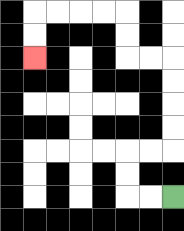{'start': '[7, 8]', 'end': '[1, 2]', 'path_directions': 'L,L,U,U,R,R,U,U,U,U,L,L,U,U,L,L,L,L,D,D', 'path_coordinates': '[[7, 8], [6, 8], [5, 8], [5, 7], [5, 6], [6, 6], [7, 6], [7, 5], [7, 4], [7, 3], [7, 2], [6, 2], [5, 2], [5, 1], [5, 0], [4, 0], [3, 0], [2, 0], [1, 0], [1, 1], [1, 2]]'}